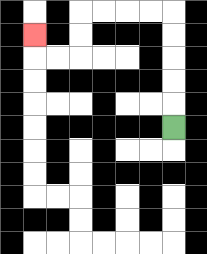{'start': '[7, 5]', 'end': '[1, 1]', 'path_directions': 'U,U,U,U,U,L,L,L,L,D,D,L,L,U', 'path_coordinates': '[[7, 5], [7, 4], [7, 3], [7, 2], [7, 1], [7, 0], [6, 0], [5, 0], [4, 0], [3, 0], [3, 1], [3, 2], [2, 2], [1, 2], [1, 1]]'}